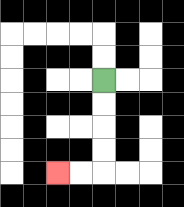{'start': '[4, 3]', 'end': '[2, 7]', 'path_directions': 'D,D,D,D,L,L', 'path_coordinates': '[[4, 3], [4, 4], [4, 5], [4, 6], [4, 7], [3, 7], [2, 7]]'}